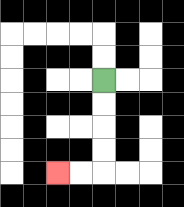{'start': '[4, 3]', 'end': '[2, 7]', 'path_directions': 'D,D,D,D,L,L', 'path_coordinates': '[[4, 3], [4, 4], [4, 5], [4, 6], [4, 7], [3, 7], [2, 7]]'}